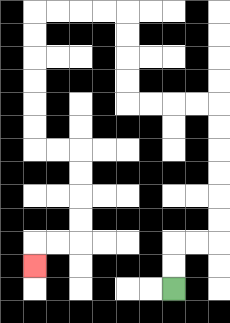{'start': '[7, 12]', 'end': '[1, 11]', 'path_directions': 'U,U,R,R,U,U,U,U,U,U,L,L,L,L,U,U,U,U,L,L,L,L,D,D,D,D,D,D,R,R,D,D,D,D,L,L,D', 'path_coordinates': '[[7, 12], [7, 11], [7, 10], [8, 10], [9, 10], [9, 9], [9, 8], [9, 7], [9, 6], [9, 5], [9, 4], [8, 4], [7, 4], [6, 4], [5, 4], [5, 3], [5, 2], [5, 1], [5, 0], [4, 0], [3, 0], [2, 0], [1, 0], [1, 1], [1, 2], [1, 3], [1, 4], [1, 5], [1, 6], [2, 6], [3, 6], [3, 7], [3, 8], [3, 9], [3, 10], [2, 10], [1, 10], [1, 11]]'}